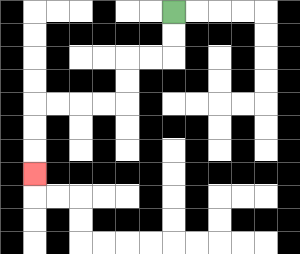{'start': '[7, 0]', 'end': '[1, 7]', 'path_directions': 'D,D,L,L,D,D,L,L,L,L,D,D,D', 'path_coordinates': '[[7, 0], [7, 1], [7, 2], [6, 2], [5, 2], [5, 3], [5, 4], [4, 4], [3, 4], [2, 4], [1, 4], [1, 5], [1, 6], [1, 7]]'}